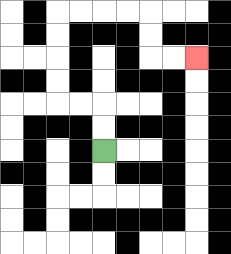{'start': '[4, 6]', 'end': '[8, 2]', 'path_directions': 'U,U,L,L,U,U,U,U,R,R,R,R,D,D,R,R', 'path_coordinates': '[[4, 6], [4, 5], [4, 4], [3, 4], [2, 4], [2, 3], [2, 2], [2, 1], [2, 0], [3, 0], [4, 0], [5, 0], [6, 0], [6, 1], [6, 2], [7, 2], [8, 2]]'}